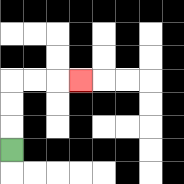{'start': '[0, 6]', 'end': '[3, 3]', 'path_directions': 'U,U,U,R,R,R', 'path_coordinates': '[[0, 6], [0, 5], [0, 4], [0, 3], [1, 3], [2, 3], [3, 3]]'}